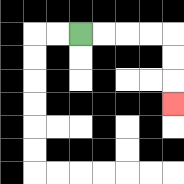{'start': '[3, 1]', 'end': '[7, 4]', 'path_directions': 'R,R,R,R,D,D,D', 'path_coordinates': '[[3, 1], [4, 1], [5, 1], [6, 1], [7, 1], [7, 2], [7, 3], [7, 4]]'}